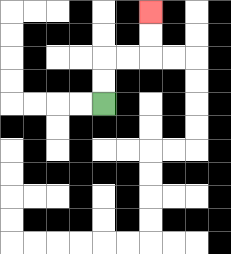{'start': '[4, 4]', 'end': '[6, 0]', 'path_directions': 'U,U,R,R,U,U', 'path_coordinates': '[[4, 4], [4, 3], [4, 2], [5, 2], [6, 2], [6, 1], [6, 0]]'}